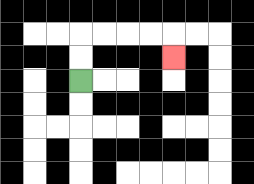{'start': '[3, 3]', 'end': '[7, 2]', 'path_directions': 'U,U,R,R,R,R,D', 'path_coordinates': '[[3, 3], [3, 2], [3, 1], [4, 1], [5, 1], [6, 1], [7, 1], [7, 2]]'}